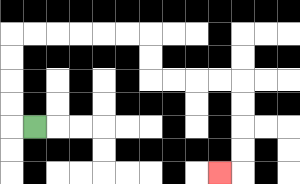{'start': '[1, 5]', 'end': '[9, 7]', 'path_directions': 'L,U,U,U,U,R,R,R,R,R,R,D,D,R,R,R,R,D,D,D,D,L', 'path_coordinates': '[[1, 5], [0, 5], [0, 4], [0, 3], [0, 2], [0, 1], [1, 1], [2, 1], [3, 1], [4, 1], [5, 1], [6, 1], [6, 2], [6, 3], [7, 3], [8, 3], [9, 3], [10, 3], [10, 4], [10, 5], [10, 6], [10, 7], [9, 7]]'}